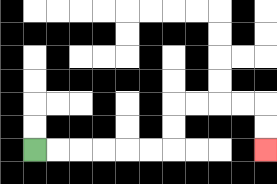{'start': '[1, 6]', 'end': '[11, 6]', 'path_directions': 'R,R,R,R,R,R,U,U,R,R,R,R,D,D', 'path_coordinates': '[[1, 6], [2, 6], [3, 6], [4, 6], [5, 6], [6, 6], [7, 6], [7, 5], [7, 4], [8, 4], [9, 4], [10, 4], [11, 4], [11, 5], [11, 6]]'}